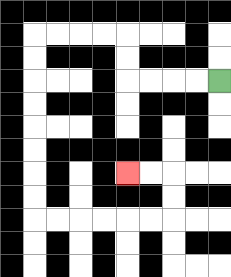{'start': '[9, 3]', 'end': '[5, 7]', 'path_directions': 'L,L,L,L,U,U,L,L,L,L,D,D,D,D,D,D,D,D,R,R,R,R,R,R,U,U,L,L', 'path_coordinates': '[[9, 3], [8, 3], [7, 3], [6, 3], [5, 3], [5, 2], [5, 1], [4, 1], [3, 1], [2, 1], [1, 1], [1, 2], [1, 3], [1, 4], [1, 5], [1, 6], [1, 7], [1, 8], [1, 9], [2, 9], [3, 9], [4, 9], [5, 9], [6, 9], [7, 9], [7, 8], [7, 7], [6, 7], [5, 7]]'}